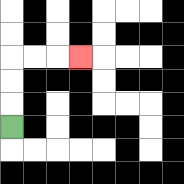{'start': '[0, 5]', 'end': '[3, 2]', 'path_directions': 'U,U,U,R,R,R', 'path_coordinates': '[[0, 5], [0, 4], [0, 3], [0, 2], [1, 2], [2, 2], [3, 2]]'}